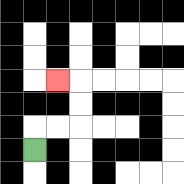{'start': '[1, 6]', 'end': '[2, 3]', 'path_directions': 'U,R,R,U,U,L', 'path_coordinates': '[[1, 6], [1, 5], [2, 5], [3, 5], [3, 4], [3, 3], [2, 3]]'}